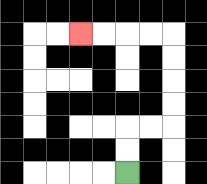{'start': '[5, 7]', 'end': '[3, 1]', 'path_directions': 'U,U,R,R,U,U,U,U,L,L,L,L', 'path_coordinates': '[[5, 7], [5, 6], [5, 5], [6, 5], [7, 5], [7, 4], [7, 3], [7, 2], [7, 1], [6, 1], [5, 1], [4, 1], [3, 1]]'}